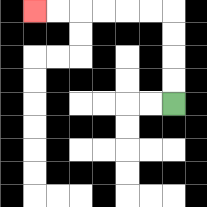{'start': '[7, 4]', 'end': '[1, 0]', 'path_directions': 'U,U,U,U,L,L,L,L,L,L', 'path_coordinates': '[[7, 4], [7, 3], [7, 2], [7, 1], [7, 0], [6, 0], [5, 0], [4, 0], [3, 0], [2, 0], [1, 0]]'}